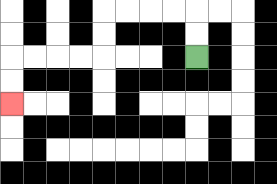{'start': '[8, 2]', 'end': '[0, 4]', 'path_directions': 'U,U,L,L,L,L,D,D,L,L,L,L,D,D', 'path_coordinates': '[[8, 2], [8, 1], [8, 0], [7, 0], [6, 0], [5, 0], [4, 0], [4, 1], [4, 2], [3, 2], [2, 2], [1, 2], [0, 2], [0, 3], [0, 4]]'}